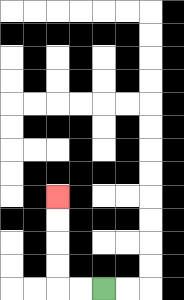{'start': '[4, 12]', 'end': '[2, 8]', 'path_directions': 'L,L,U,U,U,U', 'path_coordinates': '[[4, 12], [3, 12], [2, 12], [2, 11], [2, 10], [2, 9], [2, 8]]'}